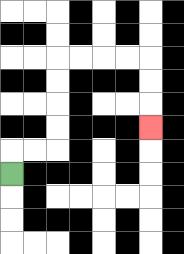{'start': '[0, 7]', 'end': '[6, 5]', 'path_directions': 'U,R,R,U,U,U,U,R,R,R,R,D,D,D', 'path_coordinates': '[[0, 7], [0, 6], [1, 6], [2, 6], [2, 5], [2, 4], [2, 3], [2, 2], [3, 2], [4, 2], [5, 2], [6, 2], [6, 3], [6, 4], [6, 5]]'}